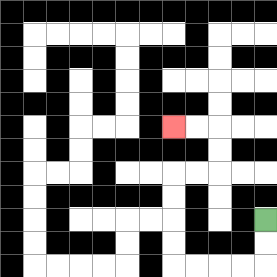{'start': '[11, 9]', 'end': '[7, 5]', 'path_directions': 'D,D,L,L,L,L,U,U,U,U,R,R,U,U,L,L', 'path_coordinates': '[[11, 9], [11, 10], [11, 11], [10, 11], [9, 11], [8, 11], [7, 11], [7, 10], [7, 9], [7, 8], [7, 7], [8, 7], [9, 7], [9, 6], [9, 5], [8, 5], [7, 5]]'}